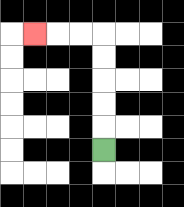{'start': '[4, 6]', 'end': '[1, 1]', 'path_directions': 'U,U,U,U,U,L,L,L', 'path_coordinates': '[[4, 6], [4, 5], [4, 4], [4, 3], [4, 2], [4, 1], [3, 1], [2, 1], [1, 1]]'}